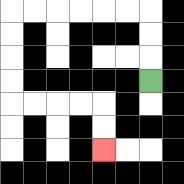{'start': '[6, 3]', 'end': '[4, 6]', 'path_directions': 'U,U,U,L,L,L,L,L,L,D,D,D,D,R,R,R,R,D,D', 'path_coordinates': '[[6, 3], [6, 2], [6, 1], [6, 0], [5, 0], [4, 0], [3, 0], [2, 0], [1, 0], [0, 0], [0, 1], [0, 2], [0, 3], [0, 4], [1, 4], [2, 4], [3, 4], [4, 4], [4, 5], [4, 6]]'}